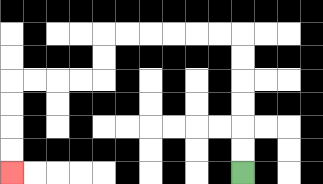{'start': '[10, 7]', 'end': '[0, 7]', 'path_directions': 'U,U,U,U,U,U,L,L,L,L,L,L,D,D,L,L,L,L,D,D,D,D', 'path_coordinates': '[[10, 7], [10, 6], [10, 5], [10, 4], [10, 3], [10, 2], [10, 1], [9, 1], [8, 1], [7, 1], [6, 1], [5, 1], [4, 1], [4, 2], [4, 3], [3, 3], [2, 3], [1, 3], [0, 3], [0, 4], [0, 5], [0, 6], [0, 7]]'}